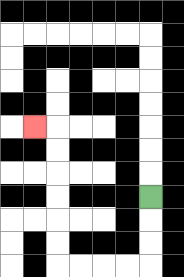{'start': '[6, 8]', 'end': '[1, 5]', 'path_directions': 'D,D,D,L,L,L,L,U,U,U,U,U,U,L', 'path_coordinates': '[[6, 8], [6, 9], [6, 10], [6, 11], [5, 11], [4, 11], [3, 11], [2, 11], [2, 10], [2, 9], [2, 8], [2, 7], [2, 6], [2, 5], [1, 5]]'}